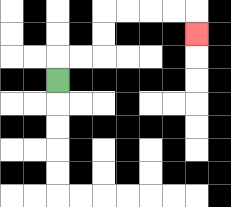{'start': '[2, 3]', 'end': '[8, 1]', 'path_directions': 'U,R,R,U,U,R,R,R,R,D', 'path_coordinates': '[[2, 3], [2, 2], [3, 2], [4, 2], [4, 1], [4, 0], [5, 0], [6, 0], [7, 0], [8, 0], [8, 1]]'}